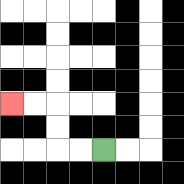{'start': '[4, 6]', 'end': '[0, 4]', 'path_directions': 'L,L,U,U,L,L', 'path_coordinates': '[[4, 6], [3, 6], [2, 6], [2, 5], [2, 4], [1, 4], [0, 4]]'}